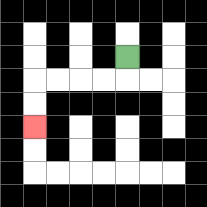{'start': '[5, 2]', 'end': '[1, 5]', 'path_directions': 'D,L,L,L,L,D,D', 'path_coordinates': '[[5, 2], [5, 3], [4, 3], [3, 3], [2, 3], [1, 3], [1, 4], [1, 5]]'}